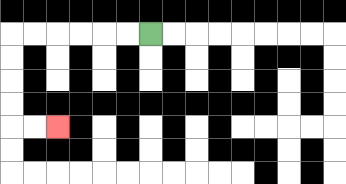{'start': '[6, 1]', 'end': '[2, 5]', 'path_directions': 'L,L,L,L,L,L,D,D,D,D,R,R', 'path_coordinates': '[[6, 1], [5, 1], [4, 1], [3, 1], [2, 1], [1, 1], [0, 1], [0, 2], [0, 3], [0, 4], [0, 5], [1, 5], [2, 5]]'}